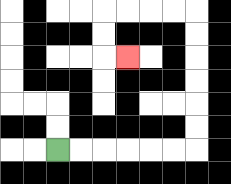{'start': '[2, 6]', 'end': '[5, 2]', 'path_directions': 'R,R,R,R,R,R,U,U,U,U,U,U,L,L,L,L,D,D,R', 'path_coordinates': '[[2, 6], [3, 6], [4, 6], [5, 6], [6, 6], [7, 6], [8, 6], [8, 5], [8, 4], [8, 3], [8, 2], [8, 1], [8, 0], [7, 0], [6, 0], [5, 0], [4, 0], [4, 1], [4, 2], [5, 2]]'}